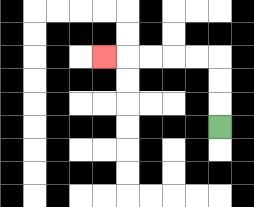{'start': '[9, 5]', 'end': '[4, 2]', 'path_directions': 'U,U,U,L,L,L,L,L', 'path_coordinates': '[[9, 5], [9, 4], [9, 3], [9, 2], [8, 2], [7, 2], [6, 2], [5, 2], [4, 2]]'}